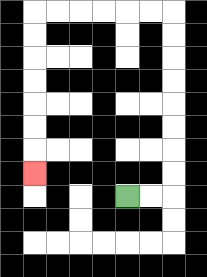{'start': '[5, 8]', 'end': '[1, 7]', 'path_directions': 'R,R,U,U,U,U,U,U,U,U,L,L,L,L,L,L,D,D,D,D,D,D,D', 'path_coordinates': '[[5, 8], [6, 8], [7, 8], [7, 7], [7, 6], [7, 5], [7, 4], [7, 3], [7, 2], [7, 1], [7, 0], [6, 0], [5, 0], [4, 0], [3, 0], [2, 0], [1, 0], [1, 1], [1, 2], [1, 3], [1, 4], [1, 5], [1, 6], [1, 7]]'}